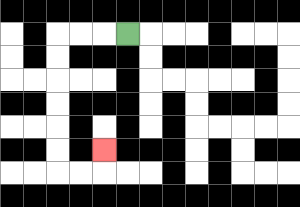{'start': '[5, 1]', 'end': '[4, 6]', 'path_directions': 'L,L,L,D,D,D,D,D,D,R,R,U', 'path_coordinates': '[[5, 1], [4, 1], [3, 1], [2, 1], [2, 2], [2, 3], [2, 4], [2, 5], [2, 6], [2, 7], [3, 7], [4, 7], [4, 6]]'}